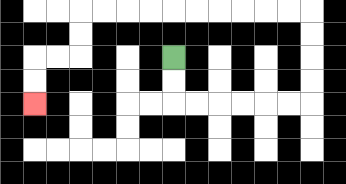{'start': '[7, 2]', 'end': '[1, 4]', 'path_directions': 'D,D,R,R,R,R,R,R,U,U,U,U,L,L,L,L,L,L,L,L,L,L,D,D,L,L,D,D', 'path_coordinates': '[[7, 2], [7, 3], [7, 4], [8, 4], [9, 4], [10, 4], [11, 4], [12, 4], [13, 4], [13, 3], [13, 2], [13, 1], [13, 0], [12, 0], [11, 0], [10, 0], [9, 0], [8, 0], [7, 0], [6, 0], [5, 0], [4, 0], [3, 0], [3, 1], [3, 2], [2, 2], [1, 2], [1, 3], [1, 4]]'}